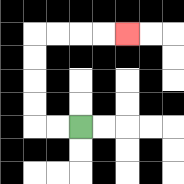{'start': '[3, 5]', 'end': '[5, 1]', 'path_directions': 'L,L,U,U,U,U,R,R,R,R', 'path_coordinates': '[[3, 5], [2, 5], [1, 5], [1, 4], [1, 3], [1, 2], [1, 1], [2, 1], [3, 1], [4, 1], [5, 1]]'}